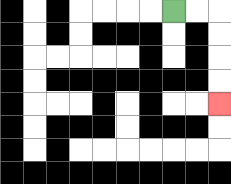{'start': '[7, 0]', 'end': '[9, 4]', 'path_directions': 'R,R,D,D,D,D', 'path_coordinates': '[[7, 0], [8, 0], [9, 0], [9, 1], [9, 2], [9, 3], [9, 4]]'}